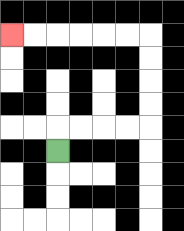{'start': '[2, 6]', 'end': '[0, 1]', 'path_directions': 'U,R,R,R,R,U,U,U,U,L,L,L,L,L,L', 'path_coordinates': '[[2, 6], [2, 5], [3, 5], [4, 5], [5, 5], [6, 5], [6, 4], [6, 3], [6, 2], [6, 1], [5, 1], [4, 1], [3, 1], [2, 1], [1, 1], [0, 1]]'}